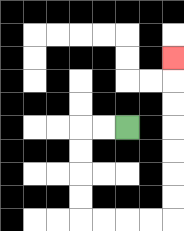{'start': '[5, 5]', 'end': '[7, 2]', 'path_directions': 'L,L,D,D,D,D,R,R,R,R,U,U,U,U,U,U,U', 'path_coordinates': '[[5, 5], [4, 5], [3, 5], [3, 6], [3, 7], [3, 8], [3, 9], [4, 9], [5, 9], [6, 9], [7, 9], [7, 8], [7, 7], [7, 6], [7, 5], [7, 4], [7, 3], [7, 2]]'}